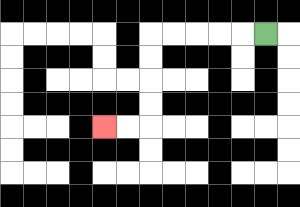{'start': '[11, 1]', 'end': '[4, 5]', 'path_directions': 'L,L,L,L,L,D,D,D,D,L,L', 'path_coordinates': '[[11, 1], [10, 1], [9, 1], [8, 1], [7, 1], [6, 1], [6, 2], [6, 3], [6, 4], [6, 5], [5, 5], [4, 5]]'}